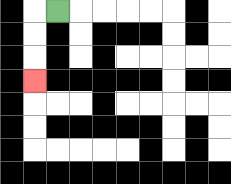{'start': '[2, 0]', 'end': '[1, 3]', 'path_directions': 'L,D,D,D', 'path_coordinates': '[[2, 0], [1, 0], [1, 1], [1, 2], [1, 3]]'}